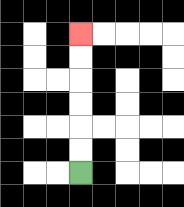{'start': '[3, 7]', 'end': '[3, 1]', 'path_directions': 'U,U,U,U,U,U', 'path_coordinates': '[[3, 7], [3, 6], [3, 5], [3, 4], [3, 3], [3, 2], [3, 1]]'}